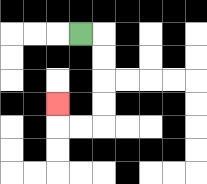{'start': '[3, 1]', 'end': '[2, 4]', 'path_directions': 'R,D,D,D,D,L,L,U', 'path_coordinates': '[[3, 1], [4, 1], [4, 2], [4, 3], [4, 4], [4, 5], [3, 5], [2, 5], [2, 4]]'}